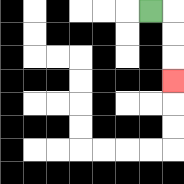{'start': '[6, 0]', 'end': '[7, 3]', 'path_directions': 'R,D,D,D', 'path_coordinates': '[[6, 0], [7, 0], [7, 1], [7, 2], [7, 3]]'}